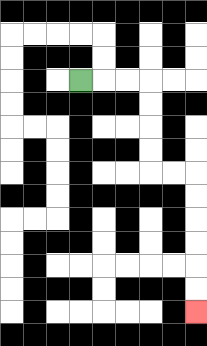{'start': '[3, 3]', 'end': '[8, 13]', 'path_directions': 'R,R,R,D,D,D,D,R,R,D,D,D,D,D,D', 'path_coordinates': '[[3, 3], [4, 3], [5, 3], [6, 3], [6, 4], [6, 5], [6, 6], [6, 7], [7, 7], [8, 7], [8, 8], [8, 9], [8, 10], [8, 11], [8, 12], [8, 13]]'}